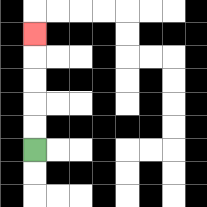{'start': '[1, 6]', 'end': '[1, 1]', 'path_directions': 'U,U,U,U,U', 'path_coordinates': '[[1, 6], [1, 5], [1, 4], [1, 3], [1, 2], [1, 1]]'}